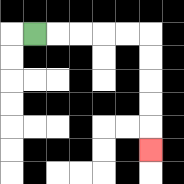{'start': '[1, 1]', 'end': '[6, 6]', 'path_directions': 'R,R,R,R,R,D,D,D,D,D', 'path_coordinates': '[[1, 1], [2, 1], [3, 1], [4, 1], [5, 1], [6, 1], [6, 2], [6, 3], [6, 4], [6, 5], [6, 6]]'}